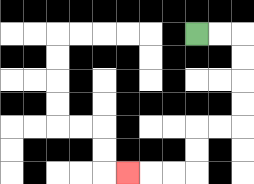{'start': '[8, 1]', 'end': '[5, 7]', 'path_directions': 'R,R,D,D,D,D,L,L,D,D,L,L,L', 'path_coordinates': '[[8, 1], [9, 1], [10, 1], [10, 2], [10, 3], [10, 4], [10, 5], [9, 5], [8, 5], [8, 6], [8, 7], [7, 7], [6, 7], [5, 7]]'}